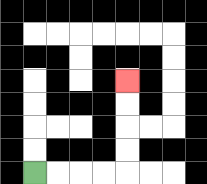{'start': '[1, 7]', 'end': '[5, 3]', 'path_directions': 'R,R,R,R,U,U,U,U', 'path_coordinates': '[[1, 7], [2, 7], [3, 7], [4, 7], [5, 7], [5, 6], [5, 5], [5, 4], [5, 3]]'}